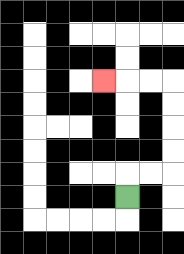{'start': '[5, 8]', 'end': '[4, 3]', 'path_directions': 'U,R,R,U,U,U,U,L,L,L', 'path_coordinates': '[[5, 8], [5, 7], [6, 7], [7, 7], [7, 6], [7, 5], [7, 4], [7, 3], [6, 3], [5, 3], [4, 3]]'}